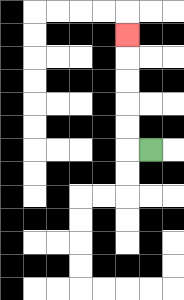{'start': '[6, 6]', 'end': '[5, 1]', 'path_directions': 'L,U,U,U,U,U', 'path_coordinates': '[[6, 6], [5, 6], [5, 5], [5, 4], [5, 3], [5, 2], [5, 1]]'}